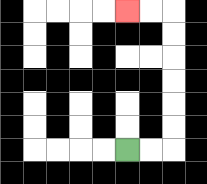{'start': '[5, 6]', 'end': '[5, 0]', 'path_directions': 'R,R,U,U,U,U,U,U,L,L', 'path_coordinates': '[[5, 6], [6, 6], [7, 6], [7, 5], [7, 4], [7, 3], [7, 2], [7, 1], [7, 0], [6, 0], [5, 0]]'}